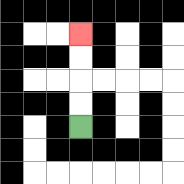{'start': '[3, 5]', 'end': '[3, 1]', 'path_directions': 'U,U,U,U', 'path_coordinates': '[[3, 5], [3, 4], [3, 3], [3, 2], [3, 1]]'}